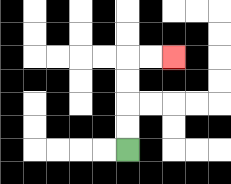{'start': '[5, 6]', 'end': '[7, 2]', 'path_directions': 'U,U,U,U,R,R', 'path_coordinates': '[[5, 6], [5, 5], [5, 4], [5, 3], [5, 2], [6, 2], [7, 2]]'}